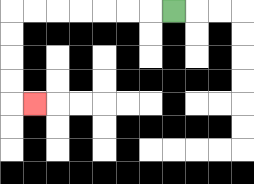{'start': '[7, 0]', 'end': '[1, 4]', 'path_directions': 'L,L,L,L,L,L,L,D,D,D,D,R', 'path_coordinates': '[[7, 0], [6, 0], [5, 0], [4, 0], [3, 0], [2, 0], [1, 0], [0, 0], [0, 1], [0, 2], [0, 3], [0, 4], [1, 4]]'}